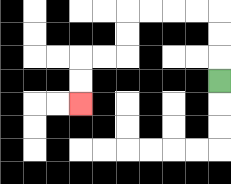{'start': '[9, 3]', 'end': '[3, 4]', 'path_directions': 'U,U,U,L,L,L,L,D,D,L,L,D,D', 'path_coordinates': '[[9, 3], [9, 2], [9, 1], [9, 0], [8, 0], [7, 0], [6, 0], [5, 0], [5, 1], [5, 2], [4, 2], [3, 2], [3, 3], [3, 4]]'}